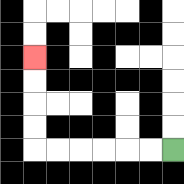{'start': '[7, 6]', 'end': '[1, 2]', 'path_directions': 'L,L,L,L,L,L,U,U,U,U', 'path_coordinates': '[[7, 6], [6, 6], [5, 6], [4, 6], [3, 6], [2, 6], [1, 6], [1, 5], [1, 4], [1, 3], [1, 2]]'}